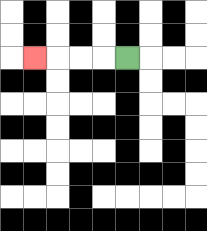{'start': '[5, 2]', 'end': '[1, 2]', 'path_directions': 'L,L,L,L', 'path_coordinates': '[[5, 2], [4, 2], [3, 2], [2, 2], [1, 2]]'}